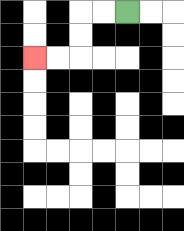{'start': '[5, 0]', 'end': '[1, 2]', 'path_directions': 'L,L,D,D,L,L', 'path_coordinates': '[[5, 0], [4, 0], [3, 0], [3, 1], [3, 2], [2, 2], [1, 2]]'}